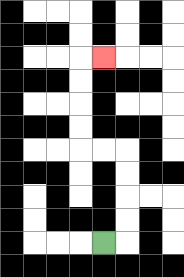{'start': '[4, 10]', 'end': '[4, 2]', 'path_directions': 'R,U,U,U,U,L,L,U,U,U,U,R', 'path_coordinates': '[[4, 10], [5, 10], [5, 9], [5, 8], [5, 7], [5, 6], [4, 6], [3, 6], [3, 5], [3, 4], [3, 3], [3, 2], [4, 2]]'}